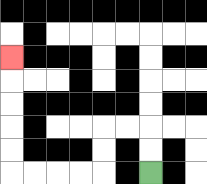{'start': '[6, 7]', 'end': '[0, 2]', 'path_directions': 'U,U,L,L,D,D,L,L,L,L,U,U,U,U,U', 'path_coordinates': '[[6, 7], [6, 6], [6, 5], [5, 5], [4, 5], [4, 6], [4, 7], [3, 7], [2, 7], [1, 7], [0, 7], [0, 6], [0, 5], [0, 4], [0, 3], [0, 2]]'}